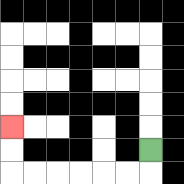{'start': '[6, 6]', 'end': '[0, 5]', 'path_directions': 'D,L,L,L,L,L,L,U,U', 'path_coordinates': '[[6, 6], [6, 7], [5, 7], [4, 7], [3, 7], [2, 7], [1, 7], [0, 7], [0, 6], [0, 5]]'}